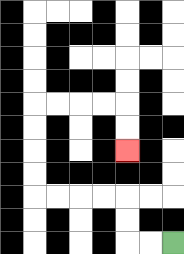{'start': '[7, 10]', 'end': '[5, 6]', 'path_directions': 'L,L,U,U,L,L,L,L,U,U,U,U,R,R,R,R,D,D', 'path_coordinates': '[[7, 10], [6, 10], [5, 10], [5, 9], [5, 8], [4, 8], [3, 8], [2, 8], [1, 8], [1, 7], [1, 6], [1, 5], [1, 4], [2, 4], [3, 4], [4, 4], [5, 4], [5, 5], [5, 6]]'}